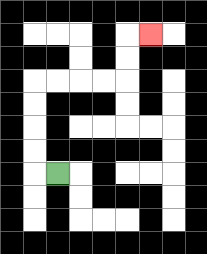{'start': '[2, 7]', 'end': '[6, 1]', 'path_directions': 'L,U,U,U,U,R,R,R,R,U,U,R', 'path_coordinates': '[[2, 7], [1, 7], [1, 6], [1, 5], [1, 4], [1, 3], [2, 3], [3, 3], [4, 3], [5, 3], [5, 2], [5, 1], [6, 1]]'}